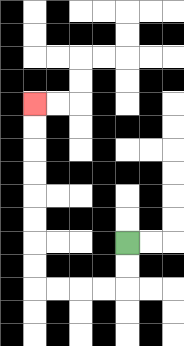{'start': '[5, 10]', 'end': '[1, 4]', 'path_directions': 'D,D,L,L,L,L,U,U,U,U,U,U,U,U', 'path_coordinates': '[[5, 10], [5, 11], [5, 12], [4, 12], [3, 12], [2, 12], [1, 12], [1, 11], [1, 10], [1, 9], [1, 8], [1, 7], [1, 6], [1, 5], [1, 4]]'}